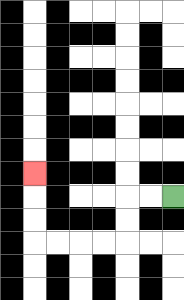{'start': '[7, 8]', 'end': '[1, 7]', 'path_directions': 'L,L,D,D,L,L,L,L,U,U,U', 'path_coordinates': '[[7, 8], [6, 8], [5, 8], [5, 9], [5, 10], [4, 10], [3, 10], [2, 10], [1, 10], [1, 9], [1, 8], [1, 7]]'}